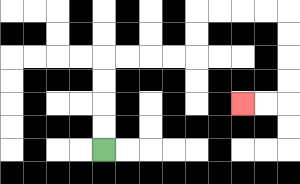{'start': '[4, 6]', 'end': '[10, 4]', 'path_directions': 'U,U,U,U,R,R,R,R,U,U,R,R,R,R,D,D,D,D,L,L', 'path_coordinates': '[[4, 6], [4, 5], [4, 4], [4, 3], [4, 2], [5, 2], [6, 2], [7, 2], [8, 2], [8, 1], [8, 0], [9, 0], [10, 0], [11, 0], [12, 0], [12, 1], [12, 2], [12, 3], [12, 4], [11, 4], [10, 4]]'}